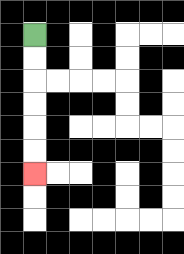{'start': '[1, 1]', 'end': '[1, 7]', 'path_directions': 'D,D,D,D,D,D', 'path_coordinates': '[[1, 1], [1, 2], [1, 3], [1, 4], [1, 5], [1, 6], [1, 7]]'}